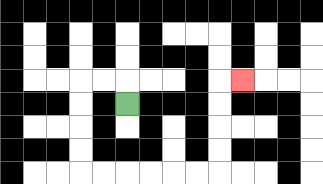{'start': '[5, 4]', 'end': '[10, 3]', 'path_directions': 'U,L,L,D,D,D,D,R,R,R,R,R,R,U,U,U,U,R', 'path_coordinates': '[[5, 4], [5, 3], [4, 3], [3, 3], [3, 4], [3, 5], [3, 6], [3, 7], [4, 7], [5, 7], [6, 7], [7, 7], [8, 7], [9, 7], [9, 6], [9, 5], [9, 4], [9, 3], [10, 3]]'}